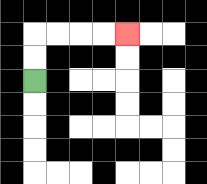{'start': '[1, 3]', 'end': '[5, 1]', 'path_directions': 'U,U,R,R,R,R', 'path_coordinates': '[[1, 3], [1, 2], [1, 1], [2, 1], [3, 1], [4, 1], [5, 1]]'}